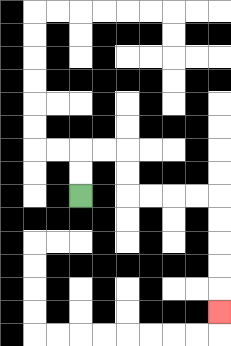{'start': '[3, 8]', 'end': '[9, 13]', 'path_directions': 'U,U,R,R,D,D,R,R,R,R,D,D,D,D,D', 'path_coordinates': '[[3, 8], [3, 7], [3, 6], [4, 6], [5, 6], [5, 7], [5, 8], [6, 8], [7, 8], [8, 8], [9, 8], [9, 9], [9, 10], [9, 11], [9, 12], [9, 13]]'}